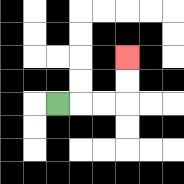{'start': '[2, 4]', 'end': '[5, 2]', 'path_directions': 'R,R,R,U,U', 'path_coordinates': '[[2, 4], [3, 4], [4, 4], [5, 4], [5, 3], [5, 2]]'}